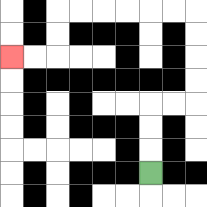{'start': '[6, 7]', 'end': '[0, 2]', 'path_directions': 'U,U,U,R,R,U,U,U,U,L,L,L,L,L,L,D,D,L,L', 'path_coordinates': '[[6, 7], [6, 6], [6, 5], [6, 4], [7, 4], [8, 4], [8, 3], [8, 2], [8, 1], [8, 0], [7, 0], [6, 0], [5, 0], [4, 0], [3, 0], [2, 0], [2, 1], [2, 2], [1, 2], [0, 2]]'}